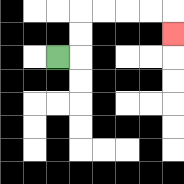{'start': '[2, 2]', 'end': '[7, 1]', 'path_directions': 'R,U,U,R,R,R,R,D', 'path_coordinates': '[[2, 2], [3, 2], [3, 1], [3, 0], [4, 0], [5, 0], [6, 0], [7, 0], [7, 1]]'}